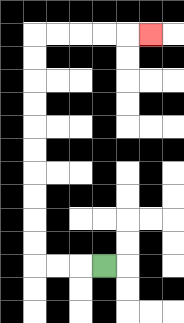{'start': '[4, 11]', 'end': '[6, 1]', 'path_directions': 'L,L,L,U,U,U,U,U,U,U,U,U,U,R,R,R,R,R', 'path_coordinates': '[[4, 11], [3, 11], [2, 11], [1, 11], [1, 10], [1, 9], [1, 8], [1, 7], [1, 6], [1, 5], [1, 4], [1, 3], [1, 2], [1, 1], [2, 1], [3, 1], [4, 1], [5, 1], [6, 1]]'}